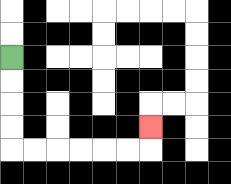{'start': '[0, 2]', 'end': '[6, 5]', 'path_directions': 'D,D,D,D,R,R,R,R,R,R,U', 'path_coordinates': '[[0, 2], [0, 3], [0, 4], [0, 5], [0, 6], [1, 6], [2, 6], [3, 6], [4, 6], [5, 6], [6, 6], [6, 5]]'}